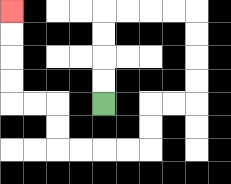{'start': '[4, 4]', 'end': '[0, 0]', 'path_directions': 'U,U,U,U,R,R,R,R,D,D,D,D,L,L,D,D,L,L,L,L,U,U,L,L,U,U,U,U', 'path_coordinates': '[[4, 4], [4, 3], [4, 2], [4, 1], [4, 0], [5, 0], [6, 0], [7, 0], [8, 0], [8, 1], [8, 2], [8, 3], [8, 4], [7, 4], [6, 4], [6, 5], [6, 6], [5, 6], [4, 6], [3, 6], [2, 6], [2, 5], [2, 4], [1, 4], [0, 4], [0, 3], [0, 2], [0, 1], [0, 0]]'}